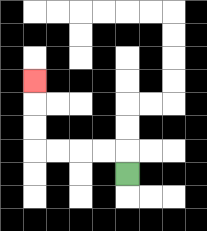{'start': '[5, 7]', 'end': '[1, 3]', 'path_directions': 'U,L,L,L,L,U,U,U', 'path_coordinates': '[[5, 7], [5, 6], [4, 6], [3, 6], [2, 6], [1, 6], [1, 5], [1, 4], [1, 3]]'}